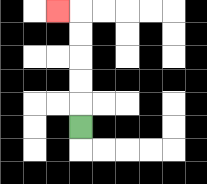{'start': '[3, 5]', 'end': '[2, 0]', 'path_directions': 'U,U,U,U,U,L', 'path_coordinates': '[[3, 5], [3, 4], [3, 3], [3, 2], [3, 1], [3, 0], [2, 0]]'}